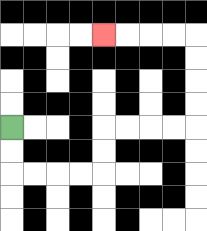{'start': '[0, 5]', 'end': '[4, 1]', 'path_directions': 'D,D,R,R,R,R,U,U,R,R,R,R,U,U,U,U,L,L,L,L', 'path_coordinates': '[[0, 5], [0, 6], [0, 7], [1, 7], [2, 7], [3, 7], [4, 7], [4, 6], [4, 5], [5, 5], [6, 5], [7, 5], [8, 5], [8, 4], [8, 3], [8, 2], [8, 1], [7, 1], [6, 1], [5, 1], [4, 1]]'}